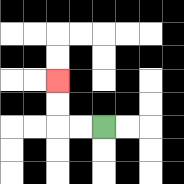{'start': '[4, 5]', 'end': '[2, 3]', 'path_directions': 'L,L,U,U', 'path_coordinates': '[[4, 5], [3, 5], [2, 5], [2, 4], [2, 3]]'}